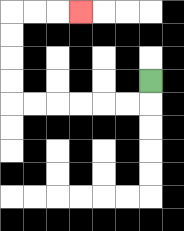{'start': '[6, 3]', 'end': '[3, 0]', 'path_directions': 'D,L,L,L,L,L,L,U,U,U,U,R,R,R', 'path_coordinates': '[[6, 3], [6, 4], [5, 4], [4, 4], [3, 4], [2, 4], [1, 4], [0, 4], [0, 3], [0, 2], [0, 1], [0, 0], [1, 0], [2, 0], [3, 0]]'}